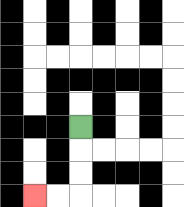{'start': '[3, 5]', 'end': '[1, 8]', 'path_directions': 'D,D,D,L,L', 'path_coordinates': '[[3, 5], [3, 6], [3, 7], [3, 8], [2, 8], [1, 8]]'}